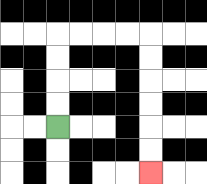{'start': '[2, 5]', 'end': '[6, 7]', 'path_directions': 'U,U,U,U,R,R,R,R,D,D,D,D,D,D', 'path_coordinates': '[[2, 5], [2, 4], [2, 3], [2, 2], [2, 1], [3, 1], [4, 1], [5, 1], [6, 1], [6, 2], [6, 3], [6, 4], [6, 5], [6, 6], [6, 7]]'}